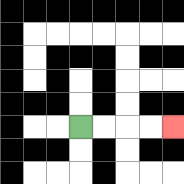{'start': '[3, 5]', 'end': '[7, 5]', 'path_directions': 'R,R,R,R', 'path_coordinates': '[[3, 5], [4, 5], [5, 5], [6, 5], [7, 5]]'}